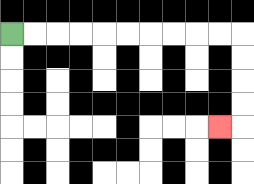{'start': '[0, 1]', 'end': '[9, 5]', 'path_directions': 'R,R,R,R,R,R,R,R,R,R,D,D,D,D,L', 'path_coordinates': '[[0, 1], [1, 1], [2, 1], [3, 1], [4, 1], [5, 1], [6, 1], [7, 1], [8, 1], [9, 1], [10, 1], [10, 2], [10, 3], [10, 4], [10, 5], [9, 5]]'}